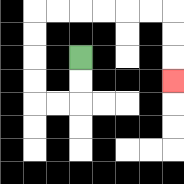{'start': '[3, 2]', 'end': '[7, 3]', 'path_directions': 'D,D,L,L,U,U,U,U,R,R,R,R,R,R,D,D,D', 'path_coordinates': '[[3, 2], [3, 3], [3, 4], [2, 4], [1, 4], [1, 3], [1, 2], [1, 1], [1, 0], [2, 0], [3, 0], [4, 0], [5, 0], [6, 0], [7, 0], [7, 1], [7, 2], [7, 3]]'}